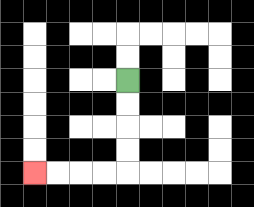{'start': '[5, 3]', 'end': '[1, 7]', 'path_directions': 'D,D,D,D,L,L,L,L', 'path_coordinates': '[[5, 3], [5, 4], [5, 5], [5, 6], [5, 7], [4, 7], [3, 7], [2, 7], [1, 7]]'}